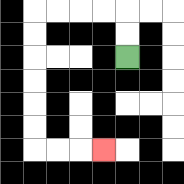{'start': '[5, 2]', 'end': '[4, 6]', 'path_directions': 'U,U,L,L,L,L,D,D,D,D,D,D,R,R,R', 'path_coordinates': '[[5, 2], [5, 1], [5, 0], [4, 0], [3, 0], [2, 0], [1, 0], [1, 1], [1, 2], [1, 3], [1, 4], [1, 5], [1, 6], [2, 6], [3, 6], [4, 6]]'}